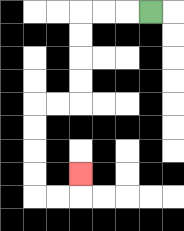{'start': '[6, 0]', 'end': '[3, 7]', 'path_directions': 'L,L,L,D,D,D,D,L,L,D,D,D,D,R,R,U', 'path_coordinates': '[[6, 0], [5, 0], [4, 0], [3, 0], [3, 1], [3, 2], [3, 3], [3, 4], [2, 4], [1, 4], [1, 5], [1, 6], [1, 7], [1, 8], [2, 8], [3, 8], [3, 7]]'}